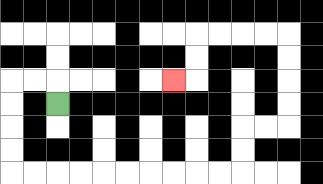{'start': '[2, 4]', 'end': '[7, 3]', 'path_directions': 'U,L,L,D,D,D,D,R,R,R,R,R,R,R,R,R,R,U,U,R,R,U,U,U,U,L,L,L,L,D,D,L', 'path_coordinates': '[[2, 4], [2, 3], [1, 3], [0, 3], [0, 4], [0, 5], [0, 6], [0, 7], [1, 7], [2, 7], [3, 7], [4, 7], [5, 7], [6, 7], [7, 7], [8, 7], [9, 7], [10, 7], [10, 6], [10, 5], [11, 5], [12, 5], [12, 4], [12, 3], [12, 2], [12, 1], [11, 1], [10, 1], [9, 1], [8, 1], [8, 2], [8, 3], [7, 3]]'}